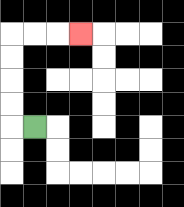{'start': '[1, 5]', 'end': '[3, 1]', 'path_directions': 'L,U,U,U,U,R,R,R', 'path_coordinates': '[[1, 5], [0, 5], [0, 4], [0, 3], [0, 2], [0, 1], [1, 1], [2, 1], [3, 1]]'}